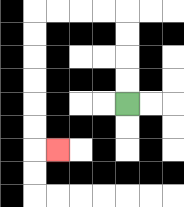{'start': '[5, 4]', 'end': '[2, 6]', 'path_directions': 'U,U,U,U,L,L,L,L,D,D,D,D,D,D,R', 'path_coordinates': '[[5, 4], [5, 3], [5, 2], [5, 1], [5, 0], [4, 0], [3, 0], [2, 0], [1, 0], [1, 1], [1, 2], [1, 3], [1, 4], [1, 5], [1, 6], [2, 6]]'}